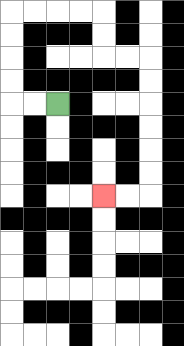{'start': '[2, 4]', 'end': '[4, 8]', 'path_directions': 'L,L,U,U,U,U,R,R,R,R,D,D,R,R,D,D,D,D,D,D,L,L', 'path_coordinates': '[[2, 4], [1, 4], [0, 4], [0, 3], [0, 2], [0, 1], [0, 0], [1, 0], [2, 0], [3, 0], [4, 0], [4, 1], [4, 2], [5, 2], [6, 2], [6, 3], [6, 4], [6, 5], [6, 6], [6, 7], [6, 8], [5, 8], [4, 8]]'}